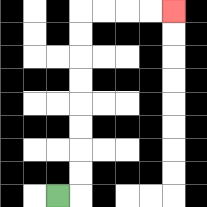{'start': '[2, 8]', 'end': '[7, 0]', 'path_directions': 'R,U,U,U,U,U,U,U,U,R,R,R,R', 'path_coordinates': '[[2, 8], [3, 8], [3, 7], [3, 6], [3, 5], [3, 4], [3, 3], [3, 2], [3, 1], [3, 0], [4, 0], [5, 0], [6, 0], [7, 0]]'}